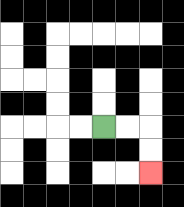{'start': '[4, 5]', 'end': '[6, 7]', 'path_directions': 'R,R,D,D', 'path_coordinates': '[[4, 5], [5, 5], [6, 5], [6, 6], [6, 7]]'}